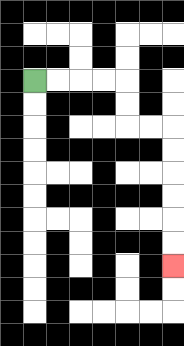{'start': '[1, 3]', 'end': '[7, 11]', 'path_directions': 'R,R,R,R,D,D,R,R,D,D,D,D,D,D', 'path_coordinates': '[[1, 3], [2, 3], [3, 3], [4, 3], [5, 3], [5, 4], [5, 5], [6, 5], [7, 5], [7, 6], [7, 7], [7, 8], [7, 9], [7, 10], [7, 11]]'}